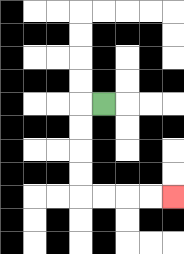{'start': '[4, 4]', 'end': '[7, 8]', 'path_directions': 'L,D,D,D,D,R,R,R,R', 'path_coordinates': '[[4, 4], [3, 4], [3, 5], [3, 6], [3, 7], [3, 8], [4, 8], [5, 8], [6, 8], [7, 8]]'}